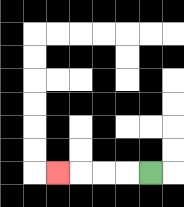{'start': '[6, 7]', 'end': '[2, 7]', 'path_directions': 'L,L,L,L', 'path_coordinates': '[[6, 7], [5, 7], [4, 7], [3, 7], [2, 7]]'}